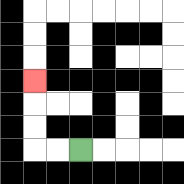{'start': '[3, 6]', 'end': '[1, 3]', 'path_directions': 'L,L,U,U,U', 'path_coordinates': '[[3, 6], [2, 6], [1, 6], [1, 5], [1, 4], [1, 3]]'}